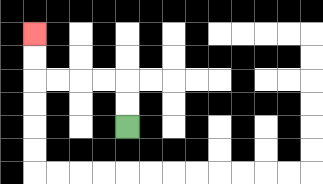{'start': '[5, 5]', 'end': '[1, 1]', 'path_directions': 'U,U,L,L,L,L,U,U', 'path_coordinates': '[[5, 5], [5, 4], [5, 3], [4, 3], [3, 3], [2, 3], [1, 3], [1, 2], [1, 1]]'}